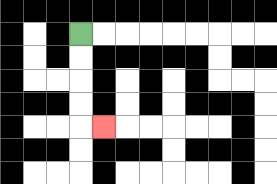{'start': '[3, 1]', 'end': '[4, 5]', 'path_directions': 'D,D,D,D,R', 'path_coordinates': '[[3, 1], [3, 2], [3, 3], [3, 4], [3, 5], [4, 5]]'}